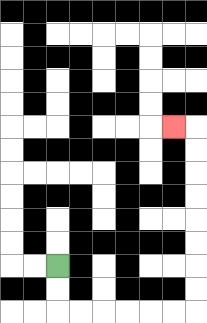{'start': '[2, 11]', 'end': '[7, 5]', 'path_directions': 'D,D,R,R,R,R,R,R,U,U,U,U,U,U,U,U,L', 'path_coordinates': '[[2, 11], [2, 12], [2, 13], [3, 13], [4, 13], [5, 13], [6, 13], [7, 13], [8, 13], [8, 12], [8, 11], [8, 10], [8, 9], [8, 8], [8, 7], [8, 6], [8, 5], [7, 5]]'}